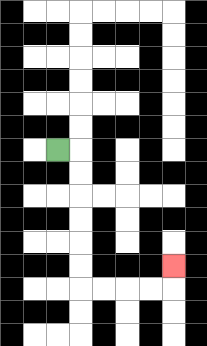{'start': '[2, 6]', 'end': '[7, 11]', 'path_directions': 'R,D,D,D,D,D,D,R,R,R,R,U', 'path_coordinates': '[[2, 6], [3, 6], [3, 7], [3, 8], [3, 9], [3, 10], [3, 11], [3, 12], [4, 12], [5, 12], [6, 12], [7, 12], [7, 11]]'}